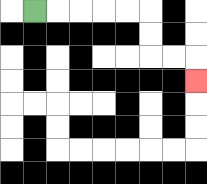{'start': '[1, 0]', 'end': '[8, 3]', 'path_directions': 'R,R,R,R,R,D,D,R,R,D', 'path_coordinates': '[[1, 0], [2, 0], [3, 0], [4, 0], [5, 0], [6, 0], [6, 1], [6, 2], [7, 2], [8, 2], [8, 3]]'}